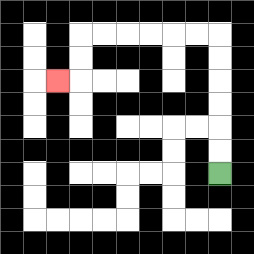{'start': '[9, 7]', 'end': '[2, 3]', 'path_directions': 'U,U,U,U,U,U,L,L,L,L,L,L,D,D,L', 'path_coordinates': '[[9, 7], [9, 6], [9, 5], [9, 4], [9, 3], [9, 2], [9, 1], [8, 1], [7, 1], [6, 1], [5, 1], [4, 1], [3, 1], [3, 2], [3, 3], [2, 3]]'}